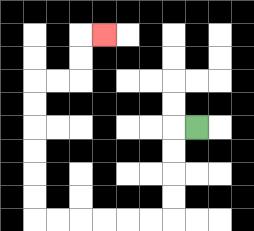{'start': '[8, 5]', 'end': '[4, 1]', 'path_directions': 'L,D,D,D,D,L,L,L,L,L,L,U,U,U,U,U,U,R,R,U,U,R', 'path_coordinates': '[[8, 5], [7, 5], [7, 6], [7, 7], [7, 8], [7, 9], [6, 9], [5, 9], [4, 9], [3, 9], [2, 9], [1, 9], [1, 8], [1, 7], [1, 6], [1, 5], [1, 4], [1, 3], [2, 3], [3, 3], [3, 2], [3, 1], [4, 1]]'}